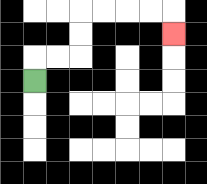{'start': '[1, 3]', 'end': '[7, 1]', 'path_directions': 'U,R,R,U,U,R,R,R,R,D', 'path_coordinates': '[[1, 3], [1, 2], [2, 2], [3, 2], [3, 1], [3, 0], [4, 0], [5, 0], [6, 0], [7, 0], [7, 1]]'}